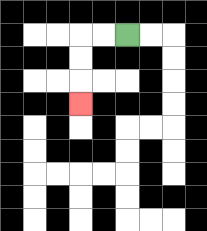{'start': '[5, 1]', 'end': '[3, 4]', 'path_directions': 'L,L,D,D,D', 'path_coordinates': '[[5, 1], [4, 1], [3, 1], [3, 2], [3, 3], [3, 4]]'}